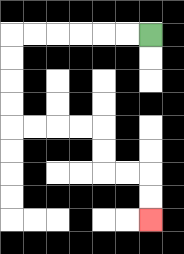{'start': '[6, 1]', 'end': '[6, 9]', 'path_directions': 'L,L,L,L,L,L,D,D,D,D,R,R,R,R,D,D,R,R,D,D', 'path_coordinates': '[[6, 1], [5, 1], [4, 1], [3, 1], [2, 1], [1, 1], [0, 1], [0, 2], [0, 3], [0, 4], [0, 5], [1, 5], [2, 5], [3, 5], [4, 5], [4, 6], [4, 7], [5, 7], [6, 7], [6, 8], [6, 9]]'}